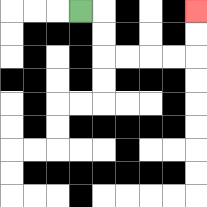{'start': '[3, 0]', 'end': '[8, 0]', 'path_directions': 'R,D,D,R,R,R,R,U,U', 'path_coordinates': '[[3, 0], [4, 0], [4, 1], [4, 2], [5, 2], [6, 2], [7, 2], [8, 2], [8, 1], [8, 0]]'}